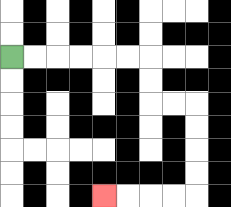{'start': '[0, 2]', 'end': '[4, 8]', 'path_directions': 'R,R,R,R,R,R,D,D,R,R,D,D,D,D,L,L,L,L', 'path_coordinates': '[[0, 2], [1, 2], [2, 2], [3, 2], [4, 2], [5, 2], [6, 2], [6, 3], [6, 4], [7, 4], [8, 4], [8, 5], [8, 6], [8, 7], [8, 8], [7, 8], [6, 8], [5, 8], [4, 8]]'}